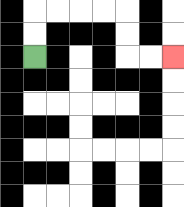{'start': '[1, 2]', 'end': '[7, 2]', 'path_directions': 'U,U,R,R,R,R,D,D,R,R', 'path_coordinates': '[[1, 2], [1, 1], [1, 0], [2, 0], [3, 0], [4, 0], [5, 0], [5, 1], [5, 2], [6, 2], [7, 2]]'}